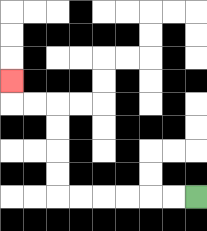{'start': '[8, 8]', 'end': '[0, 3]', 'path_directions': 'L,L,L,L,L,L,U,U,U,U,L,L,U', 'path_coordinates': '[[8, 8], [7, 8], [6, 8], [5, 8], [4, 8], [3, 8], [2, 8], [2, 7], [2, 6], [2, 5], [2, 4], [1, 4], [0, 4], [0, 3]]'}